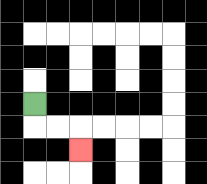{'start': '[1, 4]', 'end': '[3, 6]', 'path_directions': 'D,R,R,D', 'path_coordinates': '[[1, 4], [1, 5], [2, 5], [3, 5], [3, 6]]'}